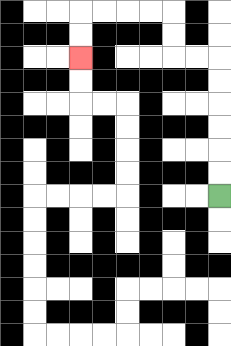{'start': '[9, 8]', 'end': '[3, 2]', 'path_directions': 'U,U,U,U,U,U,L,L,U,U,L,L,L,L,D,D', 'path_coordinates': '[[9, 8], [9, 7], [9, 6], [9, 5], [9, 4], [9, 3], [9, 2], [8, 2], [7, 2], [7, 1], [7, 0], [6, 0], [5, 0], [4, 0], [3, 0], [3, 1], [3, 2]]'}